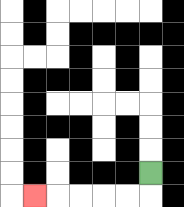{'start': '[6, 7]', 'end': '[1, 8]', 'path_directions': 'D,L,L,L,L,L', 'path_coordinates': '[[6, 7], [6, 8], [5, 8], [4, 8], [3, 8], [2, 8], [1, 8]]'}